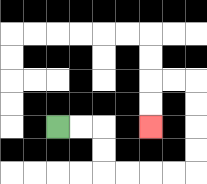{'start': '[2, 5]', 'end': '[6, 5]', 'path_directions': 'R,R,D,D,R,R,R,R,U,U,U,U,L,L,D,D', 'path_coordinates': '[[2, 5], [3, 5], [4, 5], [4, 6], [4, 7], [5, 7], [6, 7], [7, 7], [8, 7], [8, 6], [8, 5], [8, 4], [8, 3], [7, 3], [6, 3], [6, 4], [6, 5]]'}